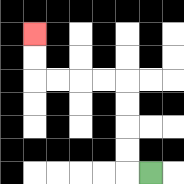{'start': '[6, 7]', 'end': '[1, 1]', 'path_directions': 'L,U,U,U,U,L,L,L,L,U,U', 'path_coordinates': '[[6, 7], [5, 7], [5, 6], [5, 5], [5, 4], [5, 3], [4, 3], [3, 3], [2, 3], [1, 3], [1, 2], [1, 1]]'}